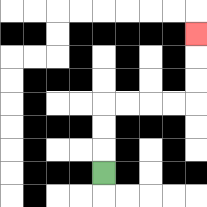{'start': '[4, 7]', 'end': '[8, 1]', 'path_directions': 'U,U,U,R,R,R,R,U,U,U', 'path_coordinates': '[[4, 7], [4, 6], [4, 5], [4, 4], [5, 4], [6, 4], [7, 4], [8, 4], [8, 3], [8, 2], [8, 1]]'}